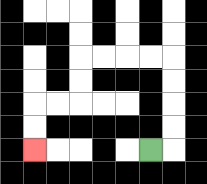{'start': '[6, 6]', 'end': '[1, 6]', 'path_directions': 'R,U,U,U,U,L,L,L,L,D,D,L,L,D,D', 'path_coordinates': '[[6, 6], [7, 6], [7, 5], [7, 4], [7, 3], [7, 2], [6, 2], [5, 2], [4, 2], [3, 2], [3, 3], [3, 4], [2, 4], [1, 4], [1, 5], [1, 6]]'}